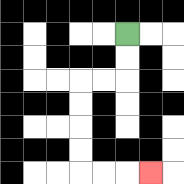{'start': '[5, 1]', 'end': '[6, 7]', 'path_directions': 'D,D,L,L,D,D,D,D,R,R,R', 'path_coordinates': '[[5, 1], [5, 2], [5, 3], [4, 3], [3, 3], [3, 4], [3, 5], [3, 6], [3, 7], [4, 7], [5, 7], [6, 7]]'}